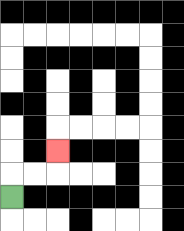{'start': '[0, 8]', 'end': '[2, 6]', 'path_directions': 'U,R,R,U', 'path_coordinates': '[[0, 8], [0, 7], [1, 7], [2, 7], [2, 6]]'}